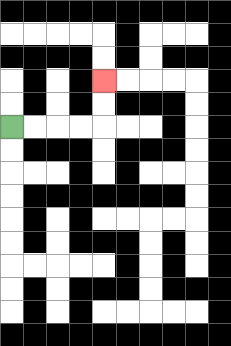{'start': '[0, 5]', 'end': '[4, 3]', 'path_directions': 'R,R,R,R,U,U', 'path_coordinates': '[[0, 5], [1, 5], [2, 5], [3, 5], [4, 5], [4, 4], [4, 3]]'}